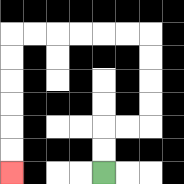{'start': '[4, 7]', 'end': '[0, 7]', 'path_directions': 'U,U,R,R,U,U,U,U,L,L,L,L,L,L,D,D,D,D,D,D', 'path_coordinates': '[[4, 7], [4, 6], [4, 5], [5, 5], [6, 5], [6, 4], [6, 3], [6, 2], [6, 1], [5, 1], [4, 1], [3, 1], [2, 1], [1, 1], [0, 1], [0, 2], [0, 3], [0, 4], [0, 5], [0, 6], [0, 7]]'}